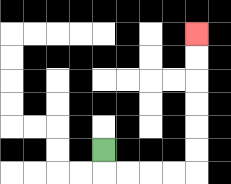{'start': '[4, 6]', 'end': '[8, 1]', 'path_directions': 'D,R,R,R,R,U,U,U,U,U,U', 'path_coordinates': '[[4, 6], [4, 7], [5, 7], [6, 7], [7, 7], [8, 7], [8, 6], [8, 5], [8, 4], [8, 3], [8, 2], [8, 1]]'}